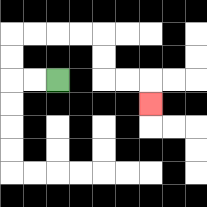{'start': '[2, 3]', 'end': '[6, 4]', 'path_directions': 'L,L,U,U,R,R,R,R,D,D,R,R,D', 'path_coordinates': '[[2, 3], [1, 3], [0, 3], [0, 2], [0, 1], [1, 1], [2, 1], [3, 1], [4, 1], [4, 2], [4, 3], [5, 3], [6, 3], [6, 4]]'}